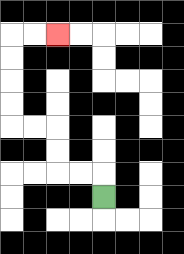{'start': '[4, 8]', 'end': '[2, 1]', 'path_directions': 'U,L,L,U,U,L,L,U,U,U,U,R,R', 'path_coordinates': '[[4, 8], [4, 7], [3, 7], [2, 7], [2, 6], [2, 5], [1, 5], [0, 5], [0, 4], [0, 3], [0, 2], [0, 1], [1, 1], [2, 1]]'}